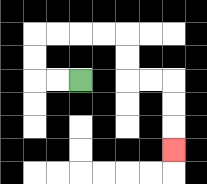{'start': '[3, 3]', 'end': '[7, 6]', 'path_directions': 'L,L,U,U,R,R,R,R,D,D,R,R,D,D,D', 'path_coordinates': '[[3, 3], [2, 3], [1, 3], [1, 2], [1, 1], [2, 1], [3, 1], [4, 1], [5, 1], [5, 2], [5, 3], [6, 3], [7, 3], [7, 4], [7, 5], [7, 6]]'}